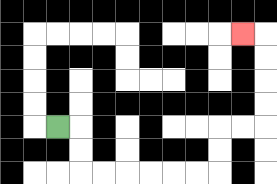{'start': '[2, 5]', 'end': '[10, 1]', 'path_directions': 'R,D,D,R,R,R,R,R,R,U,U,R,R,U,U,U,U,L', 'path_coordinates': '[[2, 5], [3, 5], [3, 6], [3, 7], [4, 7], [5, 7], [6, 7], [7, 7], [8, 7], [9, 7], [9, 6], [9, 5], [10, 5], [11, 5], [11, 4], [11, 3], [11, 2], [11, 1], [10, 1]]'}